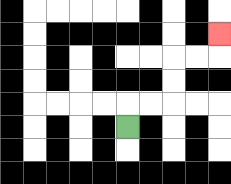{'start': '[5, 5]', 'end': '[9, 1]', 'path_directions': 'U,R,R,U,U,R,R,U', 'path_coordinates': '[[5, 5], [5, 4], [6, 4], [7, 4], [7, 3], [7, 2], [8, 2], [9, 2], [9, 1]]'}